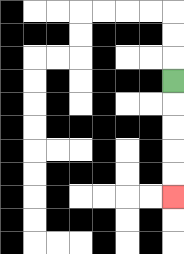{'start': '[7, 3]', 'end': '[7, 8]', 'path_directions': 'D,D,D,D,D', 'path_coordinates': '[[7, 3], [7, 4], [7, 5], [7, 6], [7, 7], [7, 8]]'}